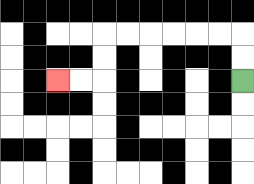{'start': '[10, 3]', 'end': '[2, 3]', 'path_directions': 'U,U,L,L,L,L,L,L,D,D,L,L', 'path_coordinates': '[[10, 3], [10, 2], [10, 1], [9, 1], [8, 1], [7, 1], [6, 1], [5, 1], [4, 1], [4, 2], [4, 3], [3, 3], [2, 3]]'}